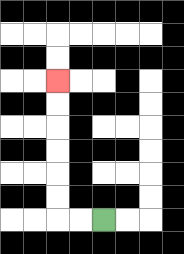{'start': '[4, 9]', 'end': '[2, 3]', 'path_directions': 'L,L,U,U,U,U,U,U', 'path_coordinates': '[[4, 9], [3, 9], [2, 9], [2, 8], [2, 7], [2, 6], [2, 5], [2, 4], [2, 3]]'}